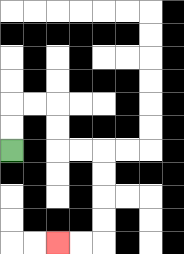{'start': '[0, 6]', 'end': '[2, 10]', 'path_directions': 'U,U,R,R,D,D,R,R,D,D,D,D,L,L', 'path_coordinates': '[[0, 6], [0, 5], [0, 4], [1, 4], [2, 4], [2, 5], [2, 6], [3, 6], [4, 6], [4, 7], [4, 8], [4, 9], [4, 10], [3, 10], [2, 10]]'}